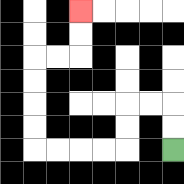{'start': '[7, 6]', 'end': '[3, 0]', 'path_directions': 'U,U,L,L,D,D,L,L,L,L,U,U,U,U,R,R,U,U', 'path_coordinates': '[[7, 6], [7, 5], [7, 4], [6, 4], [5, 4], [5, 5], [5, 6], [4, 6], [3, 6], [2, 6], [1, 6], [1, 5], [1, 4], [1, 3], [1, 2], [2, 2], [3, 2], [3, 1], [3, 0]]'}